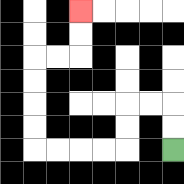{'start': '[7, 6]', 'end': '[3, 0]', 'path_directions': 'U,U,L,L,D,D,L,L,L,L,U,U,U,U,R,R,U,U', 'path_coordinates': '[[7, 6], [7, 5], [7, 4], [6, 4], [5, 4], [5, 5], [5, 6], [4, 6], [3, 6], [2, 6], [1, 6], [1, 5], [1, 4], [1, 3], [1, 2], [2, 2], [3, 2], [3, 1], [3, 0]]'}